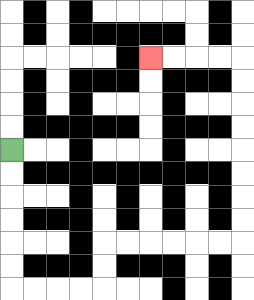{'start': '[0, 6]', 'end': '[6, 2]', 'path_directions': 'D,D,D,D,D,D,R,R,R,R,U,U,R,R,R,R,R,R,U,U,U,U,U,U,U,U,L,L,L,L', 'path_coordinates': '[[0, 6], [0, 7], [0, 8], [0, 9], [0, 10], [0, 11], [0, 12], [1, 12], [2, 12], [3, 12], [4, 12], [4, 11], [4, 10], [5, 10], [6, 10], [7, 10], [8, 10], [9, 10], [10, 10], [10, 9], [10, 8], [10, 7], [10, 6], [10, 5], [10, 4], [10, 3], [10, 2], [9, 2], [8, 2], [7, 2], [6, 2]]'}